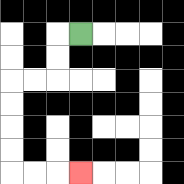{'start': '[3, 1]', 'end': '[3, 7]', 'path_directions': 'L,D,D,L,L,D,D,D,D,R,R,R', 'path_coordinates': '[[3, 1], [2, 1], [2, 2], [2, 3], [1, 3], [0, 3], [0, 4], [0, 5], [0, 6], [0, 7], [1, 7], [2, 7], [3, 7]]'}